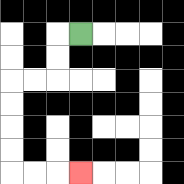{'start': '[3, 1]', 'end': '[3, 7]', 'path_directions': 'L,D,D,L,L,D,D,D,D,R,R,R', 'path_coordinates': '[[3, 1], [2, 1], [2, 2], [2, 3], [1, 3], [0, 3], [0, 4], [0, 5], [0, 6], [0, 7], [1, 7], [2, 7], [3, 7]]'}